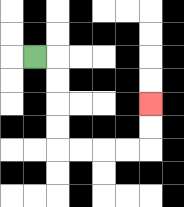{'start': '[1, 2]', 'end': '[6, 4]', 'path_directions': 'R,D,D,D,D,R,R,R,R,U,U', 'path_coordinates': '[[1, 2], [2, 2], [2, 3], [2, 4], [2, 5], [2, 6], [3, 6], [4, 6], [5, 6], [6, 6], [6, 5], [6, 4]]'}